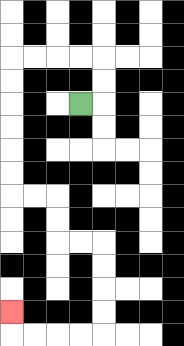{'start': '[3, 4]', 'end': '[0, 13]', 'path_directions': 'R,U,U,L,L,L,L,D,D,D,D,D,D,R,R,D,D,R,R,D,D,D,D,L,L,L,L,U', 'path_coordinates': '[[3, 4], [4, 4], [4, 3], [4, 2], [3, 2], [2, 2], [1, 2], [0, 2], [0, 3], [0, 4], [0, 5], [0, 6], [0, 7], [0, 8], [1, 8], [2, 8], [2, 9], [2, 10], [3, 10], [4, 10], [4, 11], [4, 12], [4, 13], [4, 14], [3, 14], [2, 14], [1, 14], [0, 14], [0, 13]]'}